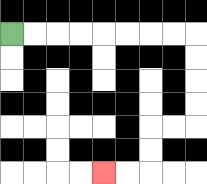{'start': '[0, 1]', 'end': '[4, 7]', 'path_directions': 'R,R,R,R,R,R,R,R,D,D,D,D,L,L,D,D,L,L', 'path_coordinates': '[[0, 1], [1, 1], [2, 1], [3, 1], [4, 1], [5, 1], [6, 1], [7, 1], [8, 1], [8, 2], [8, 3], [8, 4], [8, 5], [7, 5], [6, 5], [6, 6], [6, 7], [5, 7], [4, 7]]'}